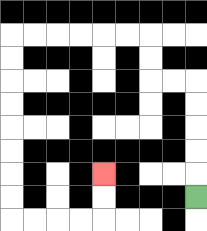{'start': '[8, 8]', 'end': '[4, 7]', 'path_directions': 'U,U,U,U,U,L,L,U,U,L,L,L,L,L,L,D,D,D,D,D,D,D,D,R,R,R,R,U,U', 'path_coordinates': '[[8, 8], [8, 7], [8, 6], [8, 5], [8, 4], [8, 3], [7, 3], [6, 3], [6, 2], [6, 1], [5, 1], [4, 1], [3, 1], [2, 1], [1, 1], [0, 1], [0, 2], [0, 3], [0, 4], [0, 5], [0, 6], [0, 7], [0, 8], [0, 9], [1, 9], [2, 9], [3, 9], [4, 9], [4, 8], [4, 7]]'}